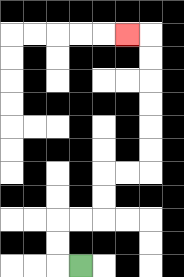{'start': '[3, 11]', 'end': '[5, 1]', 'path_directions': 'L,U,U,R,R,U,U,R,R,U,U,U,U,U,U,L', 'path_coordinates': '[[3, 11], [2, 11], [2, 10], [2, 9], [3, 9], [4, 9], [4, 8], [4, 7], [5, 7], [6, 7], [6, 6], [6, 5], [6, 4], [6, 3], [6, 2], [6, 1], [5, 1]]'}